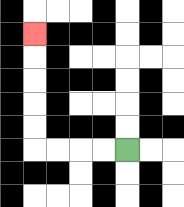{'start': '[5, 6]', 'end': '[1, 1]', 'path_directions': 'L,L,L,L,U,U,U,U,U', 'path_coordinates': '[[5, 6], [4, 6], [3, 6], [2, 6], [1, 6], [1, 5], [1, 4], [1, 3], [1, 2], [1, 1]]'}